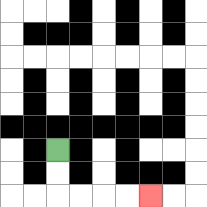{'start': '[2, 6]', 'end': '[6, 8]', 'path_directions': 'D,D,R,R,R,R', 'path_coordinates': '[[2, 6], [2, 7], [2, 8], [3, 8], [4, 8], [5, 8], [6, 8]]'}